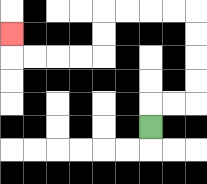{'start': '[6, 5]', 'end': '[0, 1]', 'path_directions': 'U,R,R,U,U,U,U,L,L,L,L,D,D,L,L,L,L,U', 'path_coordinates': '[[6, 5], [6, 4], [7, 4], [8, 4], [8, 3], [8, 2], [8, 1], [8, 0], [7, 0], [6, 0], [5, 0], [4, 0], [4, 1], [4, 2], [3, 2], [2, 2], [1, 2], [0, 2], [0, 1]]'}